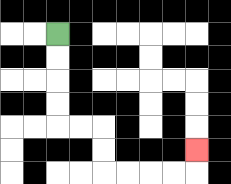{'start': '[2, 1]', 'end': '[8, 6]', 'path_directions': 'D,D,D,D,R,R,D,D,R,R,R,R,U', 'path_coordinates': '[[2, 1], [2, 2], [2, 3], [2, 4], [2, 5], [3, 5], [4, 5], [4, 6], [4, 7], [5, 7], [6, 7], [7, 7], [8, 7], [8, 6]]'}